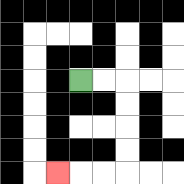{'start': '[3, 3]', 'end': '[2, 7]', 'path_directions': 'R,R,D,D,D,D,L,L,L', 'path_coordinates': '[[3, 3], [4, 3], [5, 3], [5, 4], [5, 5], [5, 6], [5, 7], [4, 7], [3, 7], [2, 7]]'}